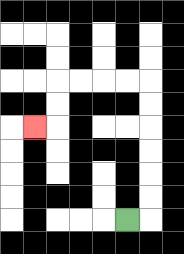{'start': '[5, 9]', 'end': '[1, 5]', 'path_directions': 'R,U,U,U,U,U,U,L,L,L,L,D,D,L', 'path_coordinates': '[[5, 9], [6, 9], [6, 8], [6, 7], [6, 6], [6, 5], [6, 4], [6, 3], [5, 3], [4, 3], [3, 3], [2, 3], [2, 4], [2, 5], [1, 5]]'}